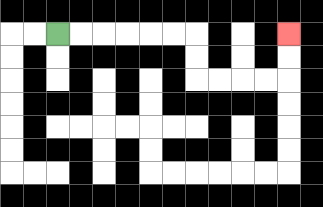{'start': '[2, 1]', 'end': '[12, 1]', 'path_directions': 'R,R,R,R,R,R,D,D,R,R,R,R,U,U', 'path_coordinates': '[[2, 1], [3, 1], [4, 1], [5, 1], [6, 1], [7, 1], [8, 1], [8, 2], [8, 3], [9, 3], [10, 3], [11, 3], [12, 3], [12, 2], [12, 1]]'}